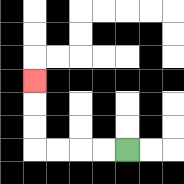{'start': '[5, 6]', 'end': '[1, 3]', 'path_directions': 'L,L,L,L,U,U,U', 'path_coordinates': '[[5, 6], [4, 6], [3, 6], [2, 6], [1, 6], [1, 5], [1, 4], [1, 3]]'}